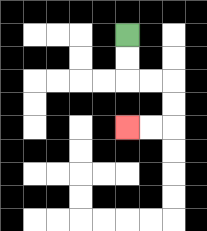{'start': '[5, 1]', 'end': '[5, 5]', 'path_directions': 'D,D,R,R,D,D,L,L', 'path_coordinates': '[[5, 1], [5, 2], [5, 3], [6, 3], [7, 3], [7, 4], [7, 5], [6, 5], [5, 5]]'}